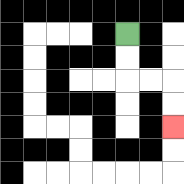{'start': '[5, 1]', 'end': '[7, 5]', 'path_directions': 'D,D,R,R,D,D', 'path_coordinates': '[[5, 1], [5, 2], [5, 3], [6, 3], [7, 3], [7, 4], [7, 5]]'}